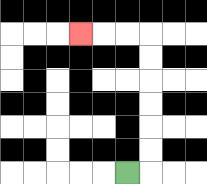{'start': '[5, 7]', 'end': '[3, 1]', 'path_directions': 'R,U,U,U,U,U,U,L,L,L', 'path_coordinates': '[[5, 7], [6, 7], [6, 6], [6, 5], [6, 4], [6, 3], [6, 2], [6, 1], [5, 1], [4, 1], [3, 1]]'}